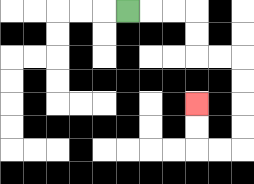{'start': '[5, 0]', 'end': '[8, 4]', 'path_directions': 'R,R,R,D,D,R,R,D,D,D,D,L,L,U,U', 'path_coordinates': '[[5, 0], [6, 0], [7, 0], [8, 0], [8, 1], [8, 2], [9, 2], [10, 2], [10, 3], [10, 4], [10, 5], [10, 6], [9, 6], [8, 6], [8, 5], [8, 4]]'}